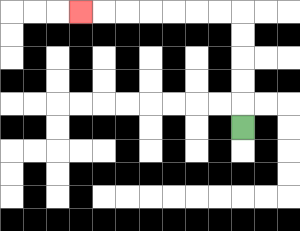{'start': '[10, 5]', 'end': '[3, 0]', 'path_directions': 'U,U,U,U,U,L,L,L,L,L,L,L', 'path_coordinates': '[[10, 5], [10, 4], [10, 3], [10, 2], [10, 1], [10, 0], [9, 0], [8, 0], [7, 0], [6, 0], [5, 0], [4, 0], [3, 0]]'}